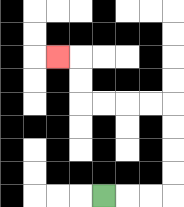{'start': '[4, 8]', 'end': '[2, 2]', 'path_directions': 'R,R,R,U,U,U,U,L,L,L,L,U,U,L', 'path_coordinates': '[[4, 8], [5, 8], [6, 8], [7, 8], [7, 7], [7, 6], [7, 5], [7, 4], [6, 4], [5, 4], [4, 4], [3, 4], [3, 3], [3, 2], [2, 2]]'}